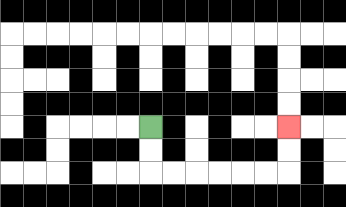{'start': '[6, 5]', 'end': '[12, 5]', 'path_directions': 'D,D,R,R,R,R,R,R,U,U', 'path_coordinates': '[[6, 5], [6, 6], [6, 7], [7, 7], [8, 7], [9, 7], [10, 7], [11, 7], [12, 7], [12, 6], [12, 5]]'}